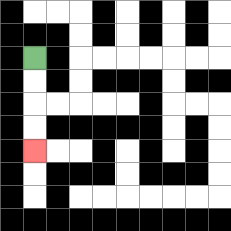{'start': '[1, 2]', 'end': '[1, 6]', 'path_directions': 'D,D,D,D', 'path_coordinates': '[[1, 2], [1, 3], [1, 4], [1, 5], [1, 6]]'}